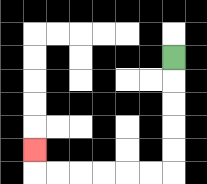{'start': '[7, 2]', 'end': '[1, 6]', 'path_directions': 'D,D,D,D,D,L,L,L,L,L,L,U', 'path_coordinates': '[[7, 2], [7, 3], [7, 4], [7, 5], [7, 6], [7, 7], [6, 7], [5, 7], [4, 7], [3, 7], [2, 7], [1, 7], [1, 6]]'}